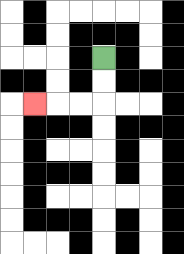{'start': '[4, 2]', 'end': '[1, 4]', 'path_directions': 'D,D,L,L,L', 'path_coordinates': '[[4, 2], [4, 3], [4, 4], [3, 4], [2, 4], [1, 4]]'}